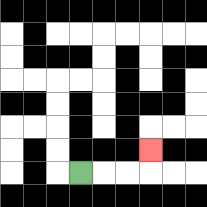{'start': '[3, 7]', 'end': '[6, 6]', 'path_directions': 'R,R,R,U', 'path_coordinates': '[[3, 7], [4, 7], [5, 7], [6, 7], [6, 6]]'}